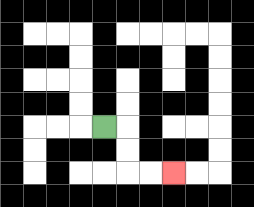{'start': '[4, 5]', 'end': '[7, 7]', 'path_directions': 'R,D,D,R,R', 'path_coordinates': '[[4, 5], [5, 5], [5, 6], [5, 7], [6, 7], [7, 7]]'}